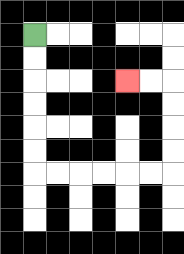{'start': '[1, 1]', 'end': '[5, 3]', 'path_directions': 'D,D,D,D,D,D,R,R,R,R,R,R,U,U,U,U,L,L', 'path_coordinates': '[[1, 1], [1, 2], [1, 3], [1, 4], [1, 5], [1, 6], [1, 7], [2, 7], [3, 7], [4, 7], [5, 7], [6, 7], [7, 7], [7, 6], [7, 5], [7, 4], [7, 3], [6, 3], [5, 3]]'}